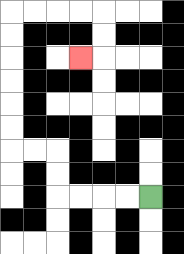{'start': '[6, 8]', 'end': '[3, 2]', 'path_directions': 'L,L,L,L,U,U,L,L,U,U,U,U,U,U,R,R,R,R,D,D,L', 'path_coordinates': '[[6, 8], [5, 8], [4, 8], [3, 8], [2, 8], [2, 7], [2, 6], [1, 6], [0, 6], [0, 5], [0, 4], [0, 3], [0, 2], [0, 1], [0, 0], [1, 0], [2, 0], [3, 0], [4, 0], [4, 1], [4, 2], [3, 2]]'}